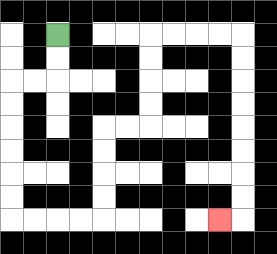{'start': '[2, 1]', 'end': '[9, 9]', 'path_directions': 'D,D,L,L,D,D,D,D,D,D,R,R,R,R,U,U,U,U,R,R,U,U,U,U,R,R,R,R,D,D,D,D,D,D,D,D,L', 'path_coordinates': '[[2, 1], [2, 2], [2, 3], [1, 3], [0, 3], [0, 4], [0, 5], [0, 6], [0, 7], [0, 8], [0, 9], [1, 9], [2, 9], [3, 9], [4, 9], [4, 8], [4, 7], [4, 6], [4, 5], [5, 5], [6, 5], [6, 4], [6, 3], [6, 2], [6, 1], [7, 1], [8, 1], [9, 1], [10, 1], [10, 2], [10, 3], [10, 4], [10, 5], [10, 6], [10, 7], [10, 8], [10, 9], [9, 9]]'}